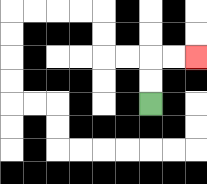{'start': '[6, 4]', 'end': '[8, 2]', 'path_directions': 'U,U,R,R', 'path_coordinates': '[[6, 4], [6, 3], [6, 2], [7, 2], [8, 2]]'}